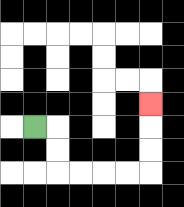{'start': '[1, 5]', 'end': '[6, 4]', 'path_directions': 'R,D,D,R,R,R,R,U,U,U', 'path_coordinates': '[[1, 5], [2, 5], [2, 6], [2, 7], [3, 7], [4, 7], [5, 7], [6, 7], [6, 6], [6, 5], [6, 4]]'}